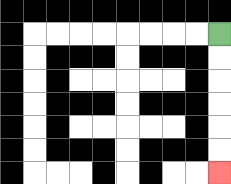{'start': '[9, 1]', 'end': '[9, 7]', 'path_directions': 'D,D,D,D,D,D', 'path_coordinates': '[[9, 1], [9, 2], [9, 3], [9, 4], [9, 5], [9, 6], [9, 7]]'}